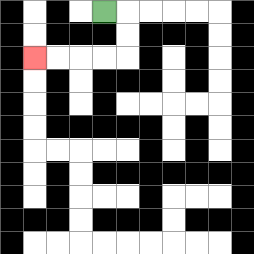{'start': '[4, 0]', 'end': '[1, 2]', 'path_directions': 'R,D,D,L,L,L,L', 'path_coordinates': '[[4, 0], [5, 0], [5, 1], [5, 2], [4, 2], [3, 2], [2, 2], [1, 2]]'}